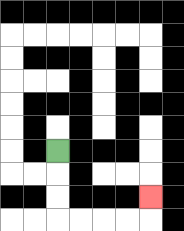{'start': '[2, 6]', 'end': '[6, 8]', 'path_directions': 'D,D,D,R,R,R,R,U', 'path_coordinates': '[[2, 6], [2, 7], [2, 8], [2, 9], [3, 9], [4, 9], [5, 9], [6, 9], [6, 8]]'}